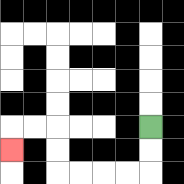{'start': '[6, 5]', 'end': '[0, 6]', 'path_directions': 'D,D,L,L,L,L,U,U,L,L,D', 'path_coordinates': '[[6, 5], [6, 6], [6, 7], [5, 7], [4, 7], [3, 7], [2, 7], [2, 6], [2, 5], [1, 5], [0, 5], [0, 6]]'}